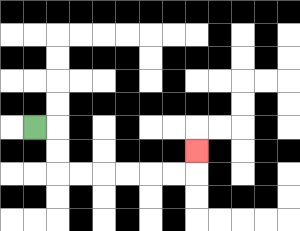{'start': '[1, 5]', 'end': '[8, 6]', 'path_directions': 'R,D,D,R,R,R,R,R,R,U', 'path_coordinates': '[[1, 5], [2, 5], [2, 6], [2, 7], [3, 7], [4, 7], [5, 7], [6, 7], [7, 7], [8, 7], [8, 6]]'}